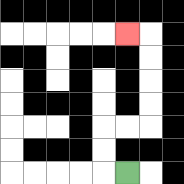{'start': '[5, 7]', 'end': '[5, 1]', 'path_directions': 'L,U,U,R,R,U,U,U,U,L', 'path_coordinates': '[[5, 7], [4, 7], [4, 6], [4, 5], [5, 5], [6, 5], [6, 4], [6, 3], [6, 2], [6, 1], [5, 1]]'}